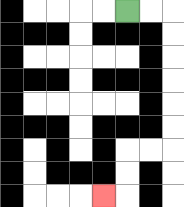{'start': '[5, 0]', 'end': '[4, 8]', 'path_directions': 'R,R,D,D,D,D,D,D,L,L,D,D,L', 'path_coordinates': '[[5, 0], [6, 0], [7, 0], [7, 1], [7, 2], [7, 3], [7, 4], [7, 5], [7, 6], [6, 6], [5, 6], [5, 7], [5, 8], [4, 8]]'}